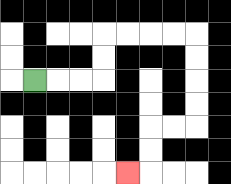{'start': '[1, 3]', 'end': '[5, 7]', 'path_directions': 'R,R,R,U,U,R,R,R,R,D,D,D,D,L,L,D,D,L', 'path_coordinates': '[[1, 3], [2, 3], [3, 3], [4, 3], [4, 2], [4, 1], [5, 1], [6, 1], [7, 1], [8, 1], [8, 2], [8, 3], [8, 4], [8, 5], [7, 5], [6, 5], [6, 6], [6, 7], [5, 7]]'}